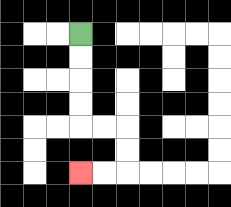{'start': '[3, 1]', 'end': '[3, 7]', 'path_directions': 'D,D,D,D,R,R,D,D,L,L', 'path_coordinates': '[[3, 1], [3, 2], [3, 3], [3, 4], [3, 5], [4, 5], [5, 5], [5, 6], [5, 7], [4, 7], [3, 7]]'}